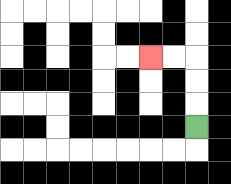{'start': '[8, 5]', 'end': '[6, 2]', 'path_directions': 'U,U,U,L,L', 'path_coordinates': '[[8, 5], [8, 4], [8, 3], [8, 2], [7, 2], [6, 2]]'}